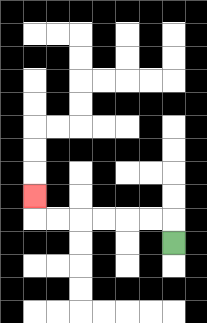{'start': '[7, 10]', 'end': '[1, 8]', 'path_directions': 'U,L,L,L,L,L,L,U', 'path_coordinates': '[[7, 10], [7, 9], [6, 9], [5, 9], [4, 9], [3, 9], [2, 9], [1, 9], [1, 8]]'}